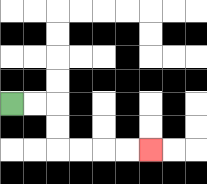{'start': '[0, 4]', 'end': '[6, 6]', 'path_directions': 'R,R,D,D,R,R,R,R', 'path_coordinates': '[[0, 4], [1, 4], [2, 4], [2, 5], [2, 6], [3, 6], [4, 6], [5, 6], [6, 6]]'}